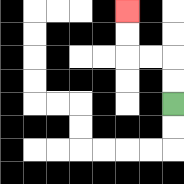{'start': '[7, 4]', 'end': '[5, 0]', 'path_directions': 'U,U,L,L,U,U', 'path_coordinates': '[[7, 4], [7, 3], [7, 2], [6, 2], [5, 2], [5, 1], [5, 0]]'}